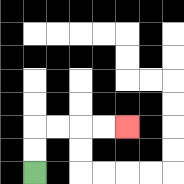{'start': '[1, 7]', 'end': '[5, 5]', 'path_directions': 'U,U,R,R,R,R', 'path_coordinates': '[[1, 7], [1, 6], [1, 5], [2, 5], [3, 5], [4, 5], [5, 5]]'}